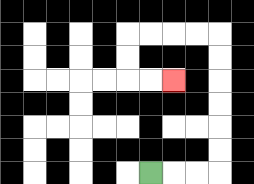{'start': '[6, 7]', 'end': '[7, 3]', 'path_directions': 'R,R,R,U,U,U,U,U,U,L,L,L,L,D,D,R,R', 'path_coordinates': '[[6, 7], [7, 7], [8, 7], [9, 7], [9, 6], [9, 5], [9, 4], [9, 3], [9, 2], [9, 1], [8, 1], [7, 1], [6, 1], [5, 1], [5, 2], [5, 3], [6, 3], [7, 3]]'}